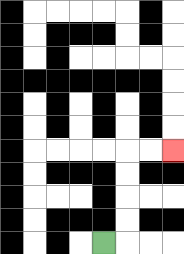{'start': '[4, 10]', 'end': '[7, 6]', 'path_directions': 'R,U,U,U,U,R,R', 'path_coordinates': '[[4, 10], [5, 10], [5, 9], [5, 8], [5, 7], [5, 6], [6, 6], [7, 6]]'}